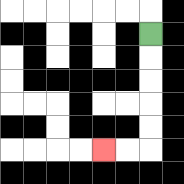{'start': '[6, 1]', 'end': '[4, 6]', 'path_directions': 'D,D,D,D,D,L,L', 'path_coordinates': '[[6, 1], [6, 2], [6, 3], [6, 4], [6, 5], [6, 6], [5, 6], [4, 6]]'}